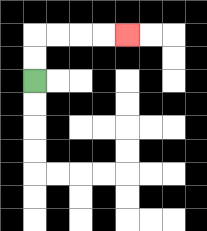{'start': '[1, 3]', 'end': '[5, 1]', 'path_directions': 'U,U,R,R,R,R', 'path_coordinates': '[[1, 3], [1, 2], [1, 1], [2, 1], [3, 1], [4, 1], [5, 1]]'}